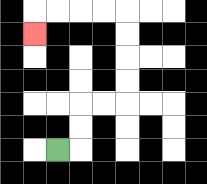{'start': '[2, 6]', 'end': '[1, 1]', 'path_directions': 'R,U,U,R,R,U,U,U,U,L,L,L,L,D', 'path_coordinates': '[[2, 6], [3, 6], [3, 5], [3, 4], [4, 4], [5, 4], [5, 3], [5, 2], [5, 1], [5, 0], [4, 0], [3, 0], [2, 0], [1, 0], [1, 1]]'}